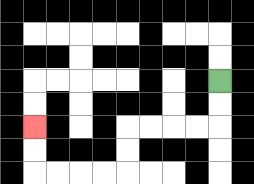{'start': '[9, 3]', 'end': '[1, 5]', 'path_directions': 'D,D,L,L,L,L,D,D,L,L,L,L,U,U', 'path_coordinates': '[[9, 3], [9, 4], [9, 5], [8, 5], [7, 5], [6, 5], [5, 5], [5, 6], [5, 7], [4, 7], [3, 7], [2, 7], [1, 7], [1, 6], [1, 5]]'}